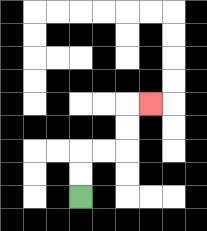{'start': '[3, 8]', 'end': '[6, 4]', 'path_directions': 'U,U,R,R,U,U,R', 'path_coordinates': '[[3, 8], [3, 7], [3, 6], [4, 6], [5, 6], [5, 5], [5, 4], [6, 4]]'}